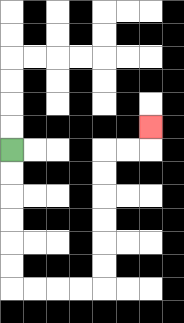{'start': '[0, 6]', 'end': '[6, 5]', 'path_directions': 'D,D,D,D,D,D,R,R,R,R,U,U,U,U,U,U,R,R,U', 'path_coordinates': '[[0, 6], [0, 7], [0, 8], [0, 9], [0, 10], [0, 11], [0, 12], [1, 12], [2, 12], [3, 12], [4, 12], [4, 11], [4, 10], [4, 9], [4, 8], [4, 7], [4, 6], [5, 6], [6, 6], [6, 5]]'}